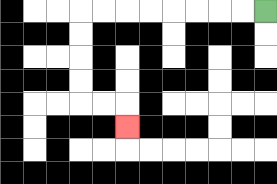{'start': '[11, 0]', 'end': '[5, 5]', 'path_directions': 'L,L,L,L,L,L,L,L,D,D,D,D,R,R,D', 'path_coordinates': '[[11, 0], [10, 0], [9, 0], [8, 0], [7, 0], [6, 0], [5, 0], [4, 0], [3, 0], [3, 1], [3, 2], [3, 3], [3, 4], [4, 4], [5, 4], [5, 5]]'}